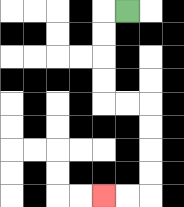{'start': '[5, 0]', 'end': '[4, 8]', 'path_directions': 'L,D,D,D,D,R,R,D,D,D,D,L,L', 'path_coordinates': '[[5, 0], [4, 0], [4, 1], [4, 2], [4, 3], [4, 4], [5, 4], [6, 4], [6, 5], [6, 6], [6, 7], [6, 8], [5, 8], [4, 8]]'}